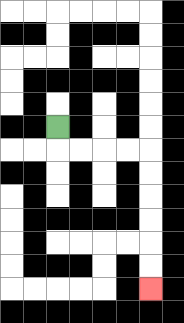{'start': '[2, 5]', 'end': '[6, 12]', 'path_directions': 'D,R,R,R,R,D,D,D,D,D,D', 'path_coordinates': '[[2, 5], [2, 6], [3, 6], [4, 6], [5, 6], [6, 6], [6, 7], [6, 8], [6, 9], [6, 10], [6, 11], [6, 12]]'}